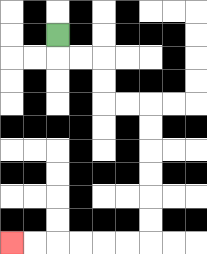{'start': '[2, 1]', 'end': '[0, 10]', 'path_directions': 'D,R,R,D,D,R,R,D,D,D,D,D,D,L,L,L,L,L,L', 'path_coordinates': '[[2, 1], [2, 2], [3, 2], [4, 2], [4, 3], [4, 4], [5, 4], [6, 4], [6, 5], [6, 6], [6, 7], [6, 8], [6, 9], [6, 10], [5, 10], [4, 10], [3, 10], [2, 10], [1, 10], [0, 10]]'}